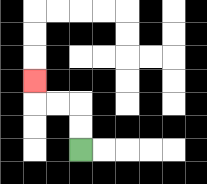{'start': '[3, 6]', 'end': '[1, 3]', 'path_directions': 'U,U,L,L,U', 'path_coordinates': '[[3, 6], [3, 5], [3, 4], [2, 4], [1, 4], [1, 3]]'}